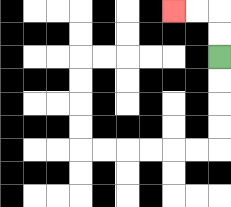{'start': '[9, 2]', 'end': '[7, 0]', 'path_directions': 'U,U,L,L', 'path_coordinates': '[[9, 2], [9, 1], [9, 0], [8, 0], [7, 0]]'}